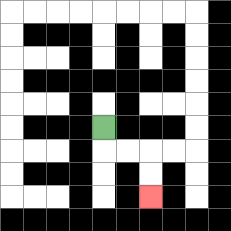{'start': '[4, 5]', 'end': '[6, 8]', 'path_directions': 'D,R,R,D,D', 'path_coordinates': '[[4, 5], [4, 6], [5, 6], [6, 6], [6, 7], [6, 8]]'}